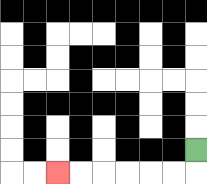{'start': '[8, 6]', 'end': '[2, 7]', 'path_directions': 'D,L,L,L,L,L,L', 'path_coordinates': '[[8, 6], [8, 7], [7, 7], [6, 7], [5, 7], [4, 7], [3, 7], [2, 7]]'}